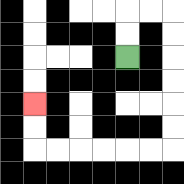{'start': '[5, 2]', 'end': '[1, 4]', 'path_directions': 'U,U,R,R,D,D,D,D,D,D,L,L,L,L,L,L,U,U', 'path_coordinates': '[[5, 2], [5, 1], [5, 0], [6, 0], [7, 0], [7, 1], [7, 2], [7, 3], [7, 4], [7, 5], [7, 6], [6, 6], [5, 6], [4, 6], [3, 6], [2, 6], [1, 6], [1, 5], [1, 4]]'}